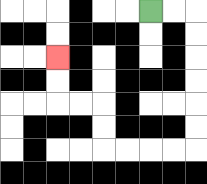{'start': '[6, 0]', 'end': '[2, 2]', 'path_directions': 'R,R,D,D,D,D,D,D,L,L,L,L,U,U,L,L,U,U', 'path_coordinates': '[[6, 0], [7, 0], [8, 0], [8, 1], [8, 2], [8, 3], [8, 4], [8, 5], [8, 6], [7, 6], [6, 6], [5, 6], [4, 6], [4, 5], [4, 4], [3, 4], [2, 4], [2, 3], [2, 2]]'}